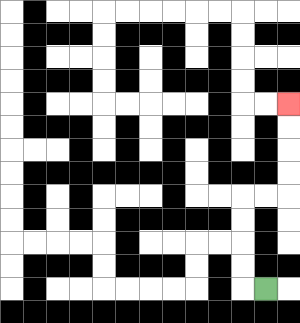{'start': '[11, 12]', 'end': '[12, 4]', 'path_directions': 'L,U,U,U,U,R,R,U,U,U,U', 'path_coordinates': '[[11, 12], [10, 12], [10, 11], [10, 10], [10, 9], [10, 8], [11, 8], [12, 8], [12, 7], [12, 6], [12, 5], [12, 4]]'}